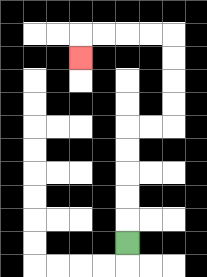{'start': '[5, 10]', 'end': '[3, 2]', 'path_directions': 'U,U,U,U,U,R,R,U,U,U,U,L,L,L,L,D', 'path_coordinates': '[[5, 10], [5, 9], [5, 8], [5, 7], [5, 6], [5, 5], [6, 5], [7, 5], [7, 4], [7, 3], [7, 2], [7, 1], [6, 1], [5, 1], [4, 1], [3, 1], [3, 2]]'}